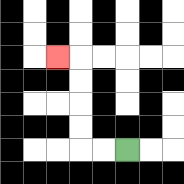{'start': '[5, 6]', 'end': '[2, 2]', 'path_directions': 'L,L,U,U,U,U,L', 'path_coordinates': '[[5, 6], [4, 6], [3, 6], [3, 5], [3, 4], [3, 3], [3, 2], [2, 2]]'}